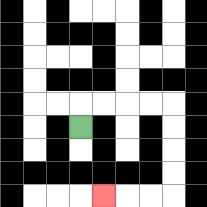{'start': '[3, 5]', 'end': '[4, 8]', 'path_directions': 'U,R,R,R,R,D,D,D,D,L,L,L', 'path_coordinates': '[[3, 5], [3, 4], [4, 4], [5, 4], [6, 4], [7, 4], [7, 5], [7, 6], [7, 7], [7, 8], [6, 8], [5, 8], [4, 8]]'}